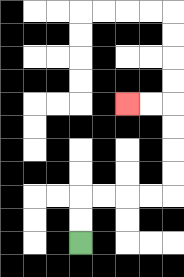{'start': '[3, 10]', 'end': '[5, 4]', 'path_directions': 'U,U,R,R,R,R,U,U,U,U,L,L', 'path_coordinates': '[[3, 10], [3, 9], [3, 8], [4, 8], [5, 8], [6, 8], [7, 8], [7, 7], [7, 6], [7, 5], [7, 4], [6, 4], [5, 4]]'}